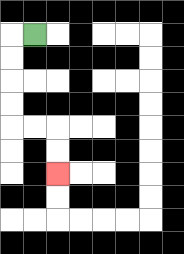{'start': '[1, 1]', 'end': '[2, 7]', 'path_directions': 'L,D,D,D,D,R,R,D,D', 'path_coordinates': '[[1, 1], [0, 1], [0, 2], [0, 3], [0, 4], [0, 5], [1, 5], [2, 5], [2, 6], [2, 7]]'}